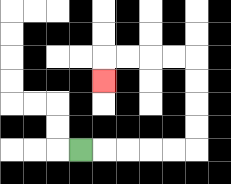{'start': '[3, 6]', 'end': '[4, 3]', 'path_directions': 'R,R,R,R,R,U,U,U,U,L,L,L,L,D', 'path_coordinates': '[[3, 6], [4, 6], [5, 6], [6, 6], [7, 6], [8, 6], [8, 5], [8, 4], [8, 3], [8, 2], [7, 2], [6, 2], [5, 2], [4, 2], [4, 3]]'}